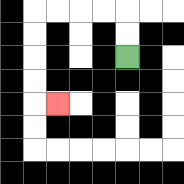{'start': '[5, 2]', 'end': '[2, 4]', 'path_directions': 'U,U,L,L,L,L,D,D,D,D,R', 'path_coordinates': '[[5, 2], [5, 1], [5, 0], [4, 0], [3, 0], [2, 0], [1, 0], [1, 1], [1, 2], [1, 3], [1, 4], [2, 4]]'}